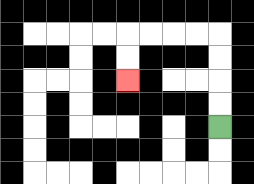{'start': '[9, 5]', 'end': '[5, 3]', 'path_directions': 'U,U,U,U,L,L,L,L,D,D', 'path_coordinates': '[[9, 5], [9, 4], [9, 3], [9, 2], [9, 1], [8, 1], [7, 1], [6, 1], [5, 1], [5, 2], [5, 3]]'}